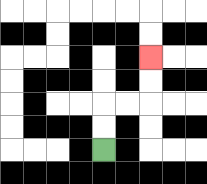{'start': '[4, 6]', 'end': '[6, 2]', 'path_directions': 'U,U,R,R,U,U', 'path_coordinates': '[[4, 6], [4, 5], [4, 4], [5, 4], [6, 4], [6, 3], [6, 2]]'}